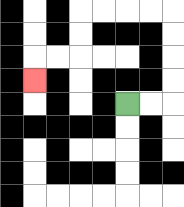{'start': '[5, 4]', 'end': '[1, 3]', 'path_directions': 'R,R,U,U,U,U,L,L,L,L,D,D,L,L,D', 'path_coordinates': '[[5, 4], [6, 4], [7, 4], [7, 3], [7, 2], [7, 1], [7, 0], [6, 0], [5, 0], [4, 0], [3, 0], [3, 1], [3, 2], [2, 2], [1, 2], [1, 3]]'}